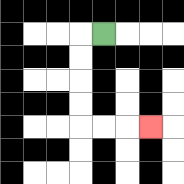{'start': '[4, 1]', 'end': '[6, 5]', 'path_directions': 'L,D,D,D,D,R,R,R', 'path_coordinates': '[[4, 1], [3, 1], [3, 2], [3, 3], [3, 4], [3, 5], [4, 5], [5, 5], [6, 5]]'}